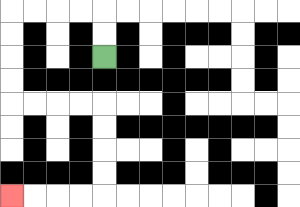{'start': '[4, 2]', 'end': '[0, 8]', 'path_directions': 'U,U,L,L,L,L,D,D,D,D,R,R,R,R,D,D,D,D,L,L,L,L', 'path_coordinates': '[[4, 2], [4, 1], [4, 0], [3, 0], [2, 0], [1, 0], [0, 0], [0, 1], [0, 2], [0, 3], [0, 4], [1, 4], [2, 4], [3, 4], [4, 4], [4, 5], [4, 6], [4, 7], [4, 8], [3, 8], [2, 8], [1, 8], [0, 8]]'}